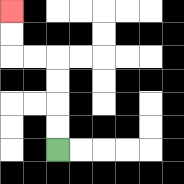{'start': '[2, 6]', 'end': '[0, 0]', 'path_directions': 'U,U,U,U,L,L,U,U', 'path_coordinates': '[[2, 6], [2, 5], [2, 4], [2, 3], [2, 2], [1, 2], [0, 2], [0, 1], [0, 0]]'}